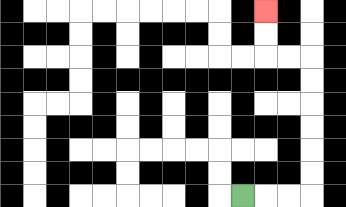{'start': '[10, 8]', 'end': '[11, 0]', 'path_directions': 'R,R,R,U,U,U,U,U,U,L,L,U,U', 'path_coordinates': '[[10, 8], [11, 8], [12, 8], [13, 8], [13, 7], [13, 6], [13, 5], [13, 4], [13, 3], [13, 2], [12, 2], [11, 2], [11, 1], [11, 0]]'}